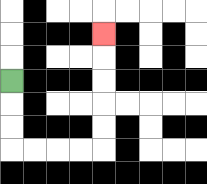{'start': '[0, 3]', 'end': '[4, 1]', 'path_directions': 'D,D,D,R,R,R,R,U,U,U,U,U', 'path_coordinates': '[[0, 3], [0, 4], [0, 5], [0, 6], [1, 6], [2, 6], [3, 6], [4, 6], [4, 5], [4, 4], [4, 3], [4, 2], [4, 1]]'}